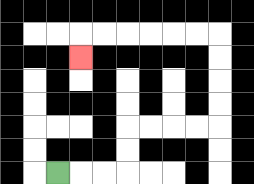{'start': '[2, 7]', 'end': '[3, 2]', 'path_directions': 'R,R,R,U,U,R,R,R,R,U,U,U,U,L,L,L,L,L,L,D', 'path_coordinates': '[[2, 7], [3, 7], [4, 7], [5, 7], [5, 6], [5, 5], [6, 5], [7, 5], [8, 5], [9, 5], [9, 4], [9, 3], [9, 2], [9, 1], [8, 1], [7, 1], [6, 1], [5, 1], [4, 1], [3, 1], [3, 2]]'}